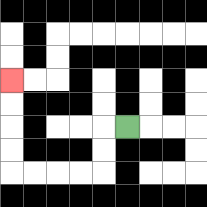{'start': '[5, 5]', 'end': '[0, 3]', 'path_directions': 'L,D,D,L,L,L,L,U,U,U,U', 'path_coordinates': '[[5, 5], [4, 5], [4, 6], [4, 7], [3, 7], [2, 7], [1, 7], [0, 7], [0, 6], [0, 5], [0, 4], [0, 3]]'}